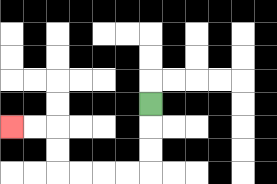{'start': '[6, 4]', 'end': '[0, 5]', 'path_directions': 'D,D,D,L,L,L,L,U,U,L,L', 'path_coordinates': '[[6, 4], [6, 5], [6, 6], [6, 7], [5, 7], [4, 7], [3, 7], [2, 7], [2, 6], [2, 5], [1, 5], [0, 5]]'}